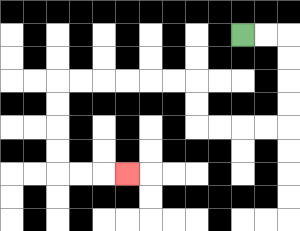{'start': '[10, 1]', 'end': '[5, 7]', 'path_directions': 'R,R,D,D,D,D,L,L,L,L,U,U,L,L,L,L,L,L,D,D,D,D,R,R,R', 'path_coordinates': '[[10, 1], [11, 1], [12, 1], [12, 2], [12, 3], [12, 4], [12, 5], [11, 5], [10, 5], [9, 5], [8, 5], [8, 4], [8, 3], [7, 3], [6, 3], [5, 3], [4, 3], [3, 3], [2, 3], [2, 4], [2, 5], [2, 6], [2, 7], [3, 7], [4, 7], [5, 7]]'}